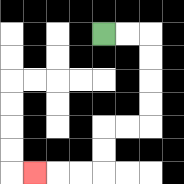{'start': '[4, 1]', 'end': '[1, 7]', 'path_directions': 'R,R,D,D,D,D,L,L,D,D,L,L,L', 'path_coordinates': '[[4, 1], [5, 1], [6, 1], [6, 2], [6, 3], [6, 4], [6, 5], [5, 5], [4, 5], [4, 6], [4, 7], [3, 7], [2, 7], [1, 7]]'}